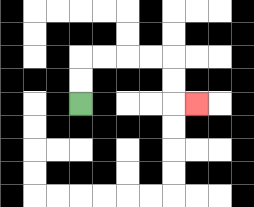{'start': '[3, 4]', 'end': '[8, 4]', 'path_directions': 'U,U,R,R,R,R,D,D,R', 'path_coordinates': '[[3, 4], [3, 3], [3, 2], [4, 2], [5, 2], [6, 2], [7, 2], [7, 3], [7, 4], [8, 4]]'}